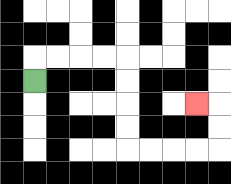{'start': '[1, 3]', 'end': '[8, 4]', 'path_directions': 'U,R,R,R,R,D,D,D,D,R,R,R,R,U,U,L', 'path_coordinates': '[[1, 3], [1, 2], [2, 2], [3, 2], [4, 2], [5, 2], [5, 3], [5, 4], [5, 5], [5, 6], [6, 6], [7, 6], [8, 6], [9, 6], [9, 5], [9, 4], [8, 4]]'}